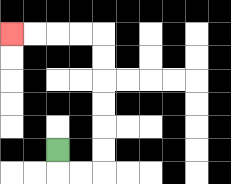{'start': '[2, 6]', 'end': '[0, 1]', 'path_directions': 'D,R,R,U,U,U,U,U,U,L,L,L,L', 'path_coordinates': '[[2, 6], [2, 7], [3, 7], [4, 7], [4, 6], [4, 5], [4, 4], [4, 3], [4, 2], [4, 1], [3, 1], [2, 1], [1, 1], [0, 1]]'}